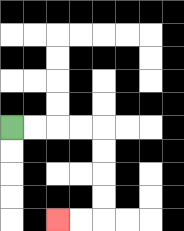{'start': '[0, 5]', 'end': '[2, 9]', 'path_directions': 'R,R,R,R,D,D,D,D,L,L', 'path_coordinates': '[[0, 5], [1, 5], [2, 5], [3, 5], [4, 5], [4, 6], [4, 7], [4, 8], [4, 9], [3, 9], [2, 9]]'}